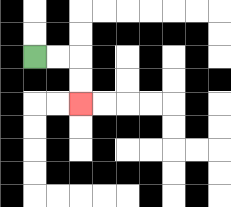{'start': '[1, 2]', 'end': '[3, 4]', 'path_directions': 'R,R,D,D', 'path_coordinates': '[[1, 2], [2, 2], [3, 2], [3, 3], [3, 4]]'}